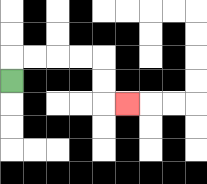{'start': '[0, 3]', 'end': '[5, 4]', 'path_directions': 'U,R,R,R,R,D,D,R', 'path_coordinates': '[[0, 3], [0, 2], [1, 2], [2, 2], [3, 2], [4, 2], [4, 3], [4, 4], [5, 4]]'}